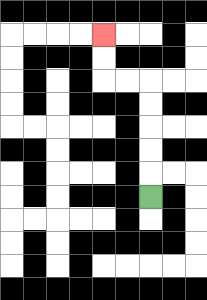{'start': '[6, 8]', 'end': '[4, 1]', 'path_directions': 'U,U,U,U,U,L,L,U,U', 'path_coordinates': '[[6, 8], [6, 7], [6, 6], [6, 5], [6, 4], [6, 3], [5, 3], [4, 3], [4, 2], [4, 1]]'}